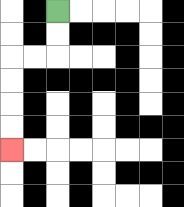{'start': '[2, 0]', 'end': '[0, 6]', 'path_directions': 'D,D,L,L,D,D,D,D', 'path_coordinates': '[[2, 0], [2, 1], [2, 2], [1, 2], [0, 2], [0, 3], [0, 4], [0, 5], [0, 6]]'}